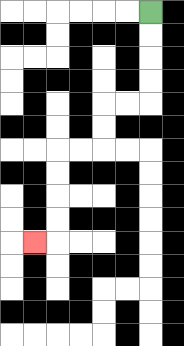{'start': '[6, 0]', 'end': '[1, 10]', 'path_directions': 'D,D,D,D,L,L,D,D,L,L,D,D,D,D,L', 'path_coordinates': '[[6, 0], [6, 1], [6, 2], [6, 3], [6, 4], [5, 4], [4, 4], [4, 5], [4, 6], [3, 6], [2, 6], [2, 7], [2, 8], [2, 9], [2, 10], [1, 10]]'}